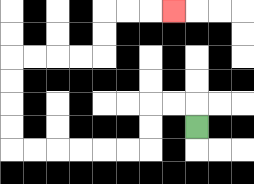{'start': '[8, 5]', 'end': '[7, 0]', 'path_directions': 'U,L,L,D,D,L,L,L,L,L,L,U,U,U,U,R,R,R,R,U,U,R,R,R', 'path_coordinates': '[[8, 5], [8, 4], [7, 4], [6, 4], [6, 5], [6, 6], [5, 6], [4, 6], [3, 6], [2, 6], [1, 6], [0, 6], [0, 5], [0, 4], [0, 3], [0, 2], [1, 2], [2, 2], [3, 2], [4, 2], [4, 1], [4, 0], [5, 0], [6, 0], [7, 0]]'}